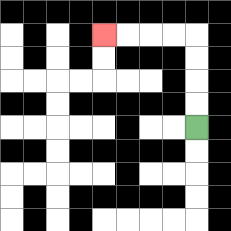{'start': '[8, 5]', 'end': '[4, 1]', 'path_directions': 'U,U,U,U,L,L,L,L', 'path_coordinates': '[[8, 5], [8, 4], [8, 3], [8, 2], [8, 1], [7, 1], [6, 1], [5, 1], [4, 1]]'}